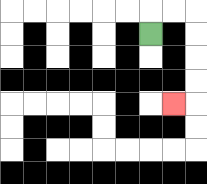{'start': '[6, 1]', 'end': '[7, 4]', 'path_directions': 'U,R,R,D,D,D,D,L', 'path_coordinates': '[[6, 1], [6, 0], [7, 0], [8, 0], [8, 1], [8, 2], [8, 3], [8, 4], [7, 4]]'}